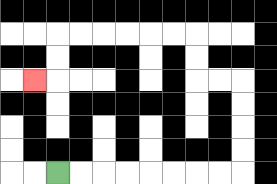{'start': '[2, 7]', 'end': '[1, 3]', 'path_directions': 'R,R,R,R,R,R,R,R,U,U,U,U,L,L,U,U,L,L,L,L,L,L,D,D,L', 'path_coordinates': '[[2, 7], [3, 7], [4, 7], [5, 7], [6, 7], [7, 7], [8, 7], [9, 7], [10, 7], [10, 6], [10, 5], [10, 4], [10, 3], [9, 3], [8, 3], [8, 2], [8, 1], [7, 1], [6, 1], [5, 1], [4, 1], [3, 1], [2, 1], [2, 2], [2, 3], [1, 3]]'}